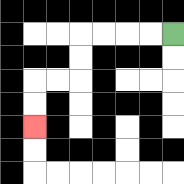{'start': '[7, 1]', 'end': '[1, 5]', 'path_directions': 'L,L,L,L,D,D,L,L,D,D', 'path_coordinates': '[[7, 1], [6, 1], [5, 1], [4, 1], [3, 1], [3, 2], [3, 3], [2, 3], [1, 3], [1, 4], [1, 5]]'}